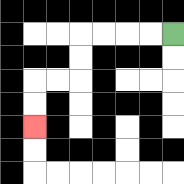{'start': '[7, 1]', 'end': '[1, 5]', 'path_directions': 'L,L,L,L,D,D,L,L,D,D', 'path_coordinates': '[[7, 1], [6, 1], [5, 1], [4, 1], [3, 1], [3, 2], [3, 3], [2, 3], [1, 3], [1, 4], [1, 5]]'}